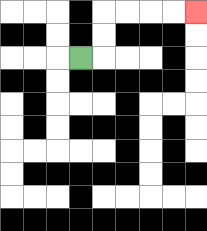{'start': '[3, 2]', 'end': '[8, 0]', 'path_directions': 'R,U,U,R,R,R,R', 'path_coordinates': '[[3, 2], [4, 2], [4, 1], [4, 0], [5, 0], [6, 0], [7, 0], [8, 0]]'}